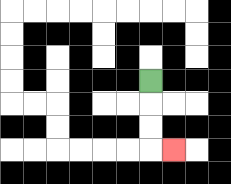{'start': '[6, 3]', 'end': '[7, 6]', 'path_directions': 'D,D,D,R', 'path_coordinates': '[[6, 3], [6, 4], [6, 5], [6, 6], [7, 6]]'}